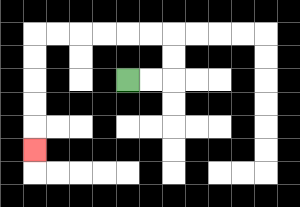{'start': '[5, 3]', 'end': '[1, 6]', 'path_directions': 'R,R,U,U,L,L,L,L,L,L,D,D,D,D,D', 'path_coordinates': '[[5, 3], [6, 3], [7, 3], [7, 2], [7, 1], [6, 1], [5, 1], [4, 1], [3, 1], [2, 1], [1, 1], [1, 2], [1, 3], [1, 4], [1, 5], [1, 6]]'}